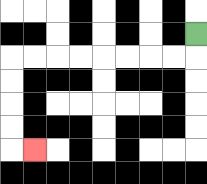{'start': '[8, 1]', 'end': '[1, 6]', 'path_directions': 'D,L,L,L,L,L,L,L,L,D,D,D,D,R', 'path_coordinates': '[[8, 1], [8, 2], [7, 2], [6, 2], [5, 2], [4, 2], [3, 2], [2, 2], [1, 2], [0, 2], [0, 3], [0, 4], [0, 5], [0, 6], [1, 6]]'}